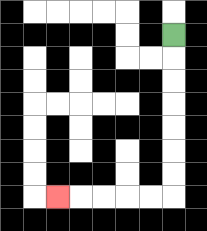{'start': '[7, 1]', 'end': '[2, 8]', 'path_directions': 'D,D,D,D,D,D,D,L,L,L,L,L', 'path_coordinates': '[[7, 1], [7, 2], [7, 3], [7, 4], [7, 5], [7, 6], [7, 7], [7, 8], [6, 8], [5, 8], [4, 8], [3, 8], [2, 8]]'}